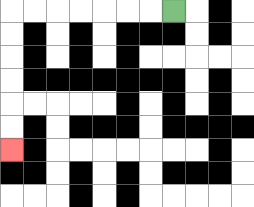{'start': '[7, 0]', 'end': '[0, 6]', 'path_directions': 'L,L,L,L,L,L,L,D,D,D,D,D,D', 'path_coordinates': '[[7, 0], [6, 0], [5, 0], [4, 0], [3, 0], [2, 0], [1, 0], [0, 0], [0, 1], [0, 2], [0, 3], [0, 4], [0, 5], [0, 6]]'}